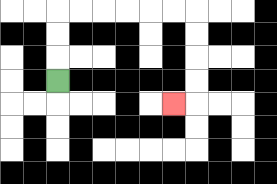{'start': '[2, 3]', 'end': '[7, 4]', 'path_directions': 'U,U,U,R,R,R,R,R,R,D,D,D,D,L', 'path_coordinates': '[[2, 3], [2, 2], [2, 1], [2, 0], [3, 0], [4, 0], [5, 0], [6, 0], [7, 0], [8, 0], [8, 1], [8, 2], [8, 3], [8, 4], [7, 4]]'}